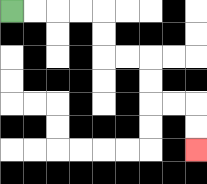{'start': '[0, 0]', 'end': '[8, 6]', 'path_directions': 'R,R,R,R,D,D,R,R,D,D,R,R,D,D', 'path_coordinates': '[[0, 0], [1, 0], [2, 0], [3, 0], [4, 0], [4, 1], [4, 2], [5, 2], [6, 2], [6, 3], [6, 4], [7, 4], [8, 4], [8, 5], [8, 6]]'}